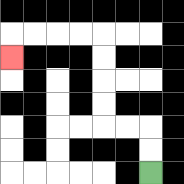{'start': '[6, 7]', 'end': '[0, 2]', 'path_directions': 'U,U,L,L,U,U,U,U,L,L,L,L,D', 'path_coordinates': '[[6, 7], [6, 6], [6, 5], [5, 5], [4, 5], [4, 4], [4, 3], [4, 2], [4, 1], [3, 1], [2, 1], [1, 1], [0, 1], [0, 2]]'}